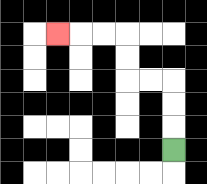{'start': '[7, 6]', 'end': '[2, 1]', 'path_directions': 'U,U,U,L,L,U,U,L,L,L', 'path_coordinates': '[[7, 6], [7, 5], [7, 4], [7, 3], [6, 3], [5, 3], [5, 2], [5, 1], [4, 1], [3, 1], [2, 1]]'}